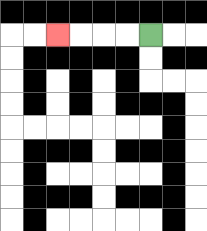{'start': '[6, 1]', 'end': '[2, 1]', 'path_directions': 'L,L,L,L', 'path_coordinates': '[[6, 1], [5, 1], [4, 1], [3, 1], [2, 1]]'}